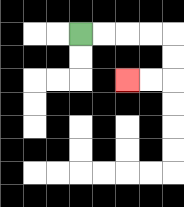{'start': '[3, 1]', 'end': '[5, 3]', 'path_directions': 'R,R,R,R,D,D,L,L', 'path_coordinates': '[[3, 1], [4, 1], [5, 1], [6, 1], [7, 1], [7, 2], [7, 3], [6, 3], [5, 3]]'}